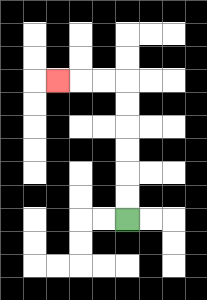{'start': '[5, 9]', 'end': '[2, 3]', 'path_directions': 'U,U,U,U,U,U,L,L,L', 'path_coordinates': '[[5, 9], [5, 8], [5, 7], [5, 6], [5, 5], [5, 4], [5, 3], [4, 3], [3, 3], [2, 3]]'}